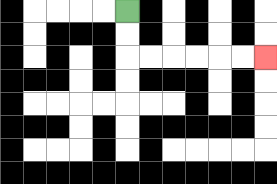{'start': '[5, 0]', 'end': '[11, 2]', 'path_directions': 'D,D,R,R,R,R,R,R', 'path_coordinates': '[[5, 0], [5, 1], [5, 2], [6, 2], [7, 2], [8, 2], [9, 2], [10, 2], [11, 2]]'}